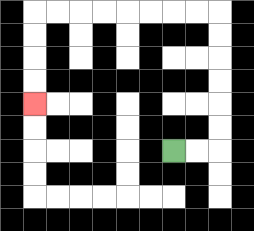{'start': '[7, 6]', 'end': '[1, 4]', 'path_directions': 'R,R,U,U,U,U,U,U,L,L,L,L,L,L,L,L,D,D,D,D', 'path_coordinates': '[[7, 6], [8, 6], [9, 6], [9, 5], [9, 4], [9, 3], [9, 2], [9, 1], [9, 0], [8, 0], [7, 0], [6, 0], [5, 0], [4, 0], [3, 0], [2, 0], [1, 0], [1, 1], [1, 2], [1, 3], [1, 4]]'}